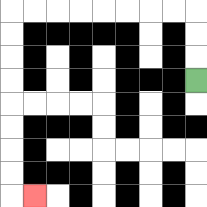{'start': '[8, 3]', 'end': '[1, 8]', 'path_directions': 'U,U,U,L,L,L,L,L,L,L,L,D,D,D,D,D,D,D,D,R', 'path_coordinates': '[[8, 3], [8, 2], [8, 1], [8, 0], [7, 0], [6, 0], [5, 0], [4, 0], [3, 0], [2, 0], [1, 0], [0, 0], [0, 1], [0, 2], [0, 3], [0, 4], [0, 5], [0, 6], [0, 7], [0, 8], [1, 8]]'}